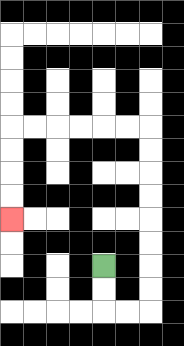{'start': '[4, 11]', 'end': '[0, 9]', 'path_directions': 'D,D,R,R,U,U,U,U,U,U,U,U,L,L,L,L,L,L,D,D,D,D', 'path_coordinates': '[[4, 11], [4, 12], [4, 13], [5, 13], [6, 13], [6, 12], [6, 11], [6, 10], [6, 9], [6, 8], [6, 7], [6, 6], [6, 5], [5, 5], [4, 5], [3, 5], [2, 5], [1, 5], [0, 5], [0, 6], [0, 7], [0, 8], [0, 9]]'}